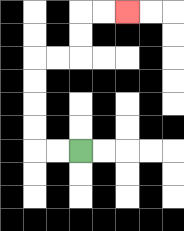{'start': '[3, 6]', 'end': '[5, 0]', 'path_directions': 'L,L,U,U,U,U,R,R,U,U,R,R', 'path_coordinates': '[[3, 6], [2, 6], [1, 6], [1, 5], [1, 4], [1, 3], [1, 2], [2, 2], [3, 2], [3, 1], [3, 0], [4, 0], [5, 0]]'}